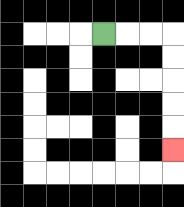{'start': '[4, 1]', 'end': '[7, 6]', 'path_directions': 'R,R,R,D,D,D,D,D', 'path_coordinates': '[[4, 1], [5, 1], [6, 1], [7, 1], [7, 2], [7, 3], [7, 4], [7, 5], [7, 6]]'}